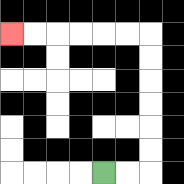{'start': '[4, 7]', 'end': '[0, 1]', 'path_directions': 'R,R,U,U,U,U,U,U,L,L,L,L,L,L', 'path_coordinates': '[[4, 7], [5, 7], [6, 7], [6, 6], [6, 5], [6, 4], [6, 3], [6, 2], [6, 1], [5, 1], [4, 1], [3, 1], [2, 1], [1, 1], [0, 1]]'}